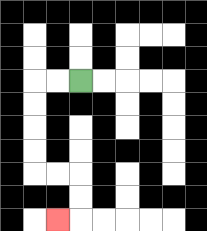{'start': '[3, 3]', 'end': '[2, 9]', 'path_directions': 'L,L,D,D,D,D,R,R,D,D,L', 'path_coordinates': '[[3, 3], [2, 3], [1, 3], [1, 4], [1, 5], [1, 6], [1, 7], [2, 7], [3, 7], [3, 8], [3, 9], [2, 9]]'}